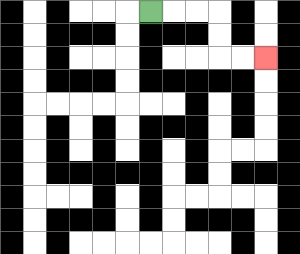{'start': '[6, 0]', 'end': '[11, 2]', 'path_directions': 'R,R,R,D,D,R,R', 'path_coordinates': '[[6, 0], [7, 0], [8, 0], [9, 0], [9, 1], [9, 2], [10, 2], [11, 2]]'}